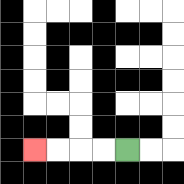{'start': '[5, 6]', 'end': '[1, 6]', 'path_directions': 'L,L,L,L', 'path_coordinates': '[[5, 6], [4, 6], [3, 6], [2, 6], [1, 6]]'}